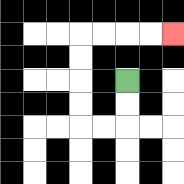{'start': '[5, 3]', 'end': '[7, 1]', 'path_directions': 'D,D,L,L,U,U,U,U,R,R,R,R', 'path_coordinates': '[[5, 3], [5, 4], [5, 5], [4, 5], [3, 5], [3, 4], [3, 3], [3, 2], [3, 1], [4, 1], [5, 1], [6, 1], [7, 1]]'}